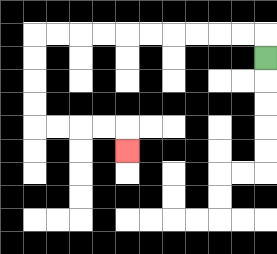{'start': '[11, 2]', 'end': '[5, 6]', 'path_directions': 'U,L,L,L,L,L,L,L,L,L,L,D,D,D,D,R,R,R,R,D', 'path_coordinates': '[[11, 2], [11, 1], [10, 1], [9, 1], [8, 1], [7, 1], [6, 1], [5, 1], [4, 1], [3, 1], [2, 1], [1, 1], [1, 2], [1, 3], [1, 4], [1, 5], [2, 5], [3, 5], [4, 5], [5, 5], [5, 6]]'}